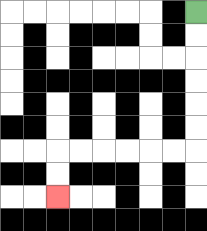{'start': '[8, 0]', 'end': '[2, 8]', 'path_directions': 'D,D,D,D,D,D,L,L,L,L,L,L,D,D', 'path_coordinates': '[[8, 0], [8, 1], [8, 2], [8, 3], [8, 4], [8, 5], [8, 6], [7, 6], [6, 6], [5, 6], [4, 6], [3, 6], [2, 6], [2, 7], [2, 8]]'}